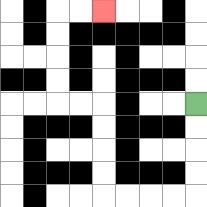{'start': '[8, 4]', 'end': '[4, 0]', 'path_directions': 'D,D,D,D,L,L,L,L,U,U,U,U,L,L,U,U,U,U,R,R', 'path_coordinates': '[[8, 4], [8, 5], [8, 6], [8, 7], [8, 8], [7, 8], [6, 8], [5, 8], [4, 8], [4, 7], [4, 6], [4, 5], [4, 4], [3, 4], [2, 4], [2, 3], [2, 2], [2, 1], [2, 0], [3, 0], [4, 0]]'}